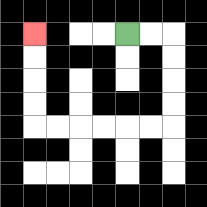{'start': '[5, 1]', 'end': '[1, 1]', 'path_directions': 'R,R,D,D,D,D,L,L,L,L,L,L,U,U,U,U', 'path_coordinates': '[[5, 1], [6, 1], [7, 1], [7, 2], [7, 3], [7, 4], [7, 5], [6, 5], [5, 5], [4, 5], [3, 5], [2, 5], [1, 5], [1, 4], [1, 3], [1, 2], [1, 1]]'}